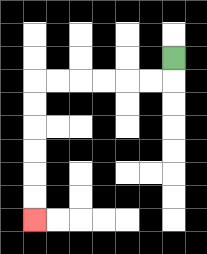{'start': '[7, 2]', 'end': '[1, 9]', 'path_directions': 'D,L,L,L,L,L,L,D,D,D,D,D,D', 'path_coordinates': '[[7, 2], [7, 3], [6, 3], [5, 3], [4, 3], [3, 3], [2, 3], [1, 3], [1, 4], [1, 5], [1, 6], [1, 7], [1, 8], [1, 9]]'}